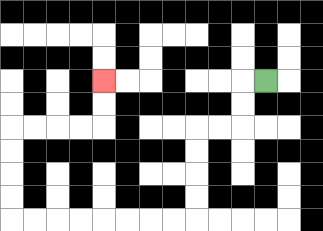{'start': '[11, 3]', 'end': '[4, 3]', 'path_directions': 'L,D,D,L,L,D,D,D,D,L,L,L,L,L,L,L,L,U,U,U,U,R,R,R,R,U,U', 'path_coordinates': '[[11, 3], [10, 3], [10, 4], [10, 5], [9, 5], [8, 5], [8, 6], [8, 7], [8, 8], [8, 9], [7, 9], [6, 9], [5, 9], [4, 9], [3, 9], [2, 9], [1, 9], [0, 9], [0, 8], [0, 7], [0, 6], [0, 5], [1, 5], [2, 5], [3, 5], [4, 5], [4, 4], [4, 3]]'}